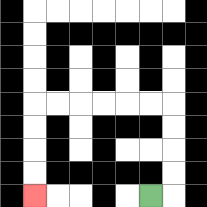{'start': '[6, 8]', 'end': '[1, 8]', 'path_directions': 'R,U,U,U,U,L,L,L,L,L,L,D,D,D,D', 'path_coordinates': '[[6, 8], [7, 8], [7, 7], [7, 6], [7, 5], [7, 4], [6, 4], [5, 4], [4, 4], [3, 4], [2, 4], [1, 4], [1, 5], [1, 6], [1, 7], [1, 8]]'}